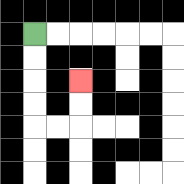{'start': '[1, 1]', 'end': '[3, 3]', 'path_directions': 'D,D,D,D,R,R,U,U', 'path_coordinates': '[[1, 1], [1, 2], [1, 3], [1, 4], [1, 5], [2, 5], [3, 5], [3, 4], [3, 3]]'}